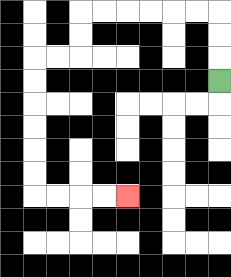{'start': '[9, 3]', 'end': '[5, 8]', 'path_directions': 'U,U,U,L,L,L,L,L,L,D,D,L,L,D,D,D,D,D,D,R,R,R,R', 'path_coordinates': '[[9, 3], [9, 2], [9, 1], [9, 0], [8, 0], [7, 0], [6, 0], [5, 0], [4, 0], [3, 0], [3, 1], [3, 2], [2, 2], [1, 2], [1, 3], [1, 4], [1, 5], [1, 6], [1, 7], [1, 8], [2, 8], [3, 8], [4, 8], [5, 8]]'}